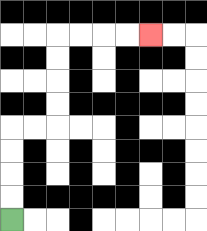{'start': '[0, 9]', 'end': '[6, 1]', 'path_directions': 'U,U,U,U,R,R,U,U,U,U,R,R,R,R', 'path_coordinates': '[[0, 9], [0, 8], [0, 7], [0, 6], [0, 5], [1, 5], [2, 5], [2, 4], [2, 3], [2, 2], [2, 1], [3, 1], [4, 1], [5, 1], [6, 1]]'}